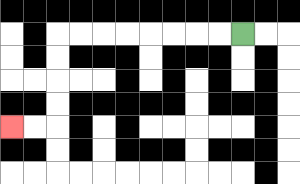{'start': '[10, 1]', 'end': '[0, 5]', 'path_directions': 'L,L,L,L,L,L,L,L,D,D,D,D,L,L', 'path_coordinates': '[[10, 1], [9, 1], [8, 1], [7, 1], [6, 1], [5, 1], [4, 1], [3, 1], [2, 1], [2, 2], [2, 3], [2, 4], [2, 5], [1, 5], [0, 5]]'}